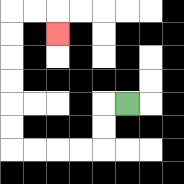{'start': '[5, 4]', 'end': '[2, 1]', 'path_directions': 'L,D,D,L,L,L,L,U,U,U,U,U,U,R,R,D', 'path_coordinates': '[[5, 4], [4, 4], [4, 5], [4, 6], [3, 6], [2, 6], [1, 6], [0, 6], [0, 5], [0, 4], [0, 3], [0, 2], [0, 1], [0, 0], [1, 0], [2, 0], [2, 1]]'}